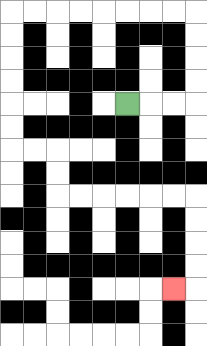{'start': '[5, 4]', 'end': '[7, 12]', 'path_directions': 'R,R,R,U,U,U,U,L,L,L,L,L,L,L,L,D,D,D,D,D,D,R,R,D,D,R,R,R,R,R,R,D,D,D,D,L', 'path_coordinates': '[[5, 4], [6, 4], [7, 4], [8, 4], [8, 3], [8, 2], [8, 1], [8, 0], [7, 0], [6, 0], [5, 0], [4, 0], [3, 0], [2, 0], [1, 0], [0, 0], [0, 1], [0, 2], [0, 3], [0, 4], [0, 5], [0, 6], [1, 6], [2, 6], [2, 7], [2, 8], [3, 8], [4, 8], [5, 8], [6, 8], [7, 8], [8, 8], [8, 9], [8, 10], [8, 11], [8, 12], [7, 12]]'}